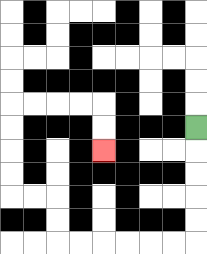{'start': '[8, 5]', 'end': '[4, 6]', 'path_directions': 'D,D,D,D,D,L,L,L,L,L,L,U,U,L,L,U,U,U,U,R,R,R,R,D,D', 'path_coordinates': '[[8, 5], [8, 6], [8, 7], [8, 8], [8, 9], [8, 10], [7, 10], [6, 10], [5, 10], [4, 10], [3, 10], [2, 10], [2, 9], [2, 8], [1, 8], [0, 8], [0, 7], [0, 6], [0, 5], [0, 4], [1, 4], [2, 4], [3, 4], [4, 4], [4, 5], [4, 6]]'}